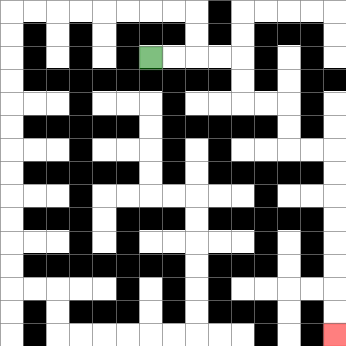{'start': '[6, 2]', 'end': '[14, 14]', 'path_directions': 'R,R,R,R,D,D,R,R,D,D,R,R,D,D,D,D,D,D,D,D', 'path_coordinates': '[[6, 2], [7, 2], [8, 2], [9, 2], [10, 2], [10, 3], [10, 4], [11, 4], [12, 4], [12, 5], [12, 6], [13, 6], [14, 6], [14, 7], [14, 8], [14, 9], [14, 10], [14, 11], [14, 12], [14, 13], [14, 14]]'}